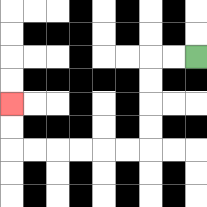{'start': '[8, 2]', 'end': '[0, 4]', 'path_directions': 'L,L,D,D,D,D,L,L,L,L,L,L,U,U', 'path_coordinates': '[[8, 2], [7, 2], [6, 2], [6, 3], [6, 4], [6, 5], [6, 6], [5, 6], [4, 6], [3, 6], [2, 6], [1, 6], [0, 6], [0, 5], [0, 4]]'}